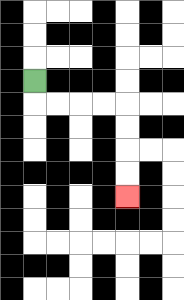{'start': '[1, 3]', 'end': '[5, 8]', 'path_directions': 'D,R,R,R,R,D,D,D,D', 'path_coordinates': '[[1, 3], [1, 4], [2, 4], [3, 4], [4, 4], [5, 4], [5, 5], [5, 6], [5, 7], [5, 8]]'}